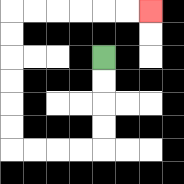{'start': '[4, 2]', 'end': '[6, 0]', 'path_directions': 'D,D,D,D,L,L,L,L,U,U,U,U,U,U,R,R,R,R,R,R', 'path_coordinates': '[[4, 2], [4, 3], [4, 4], [4, 5], [4, 6], [3, 6], [2, 6], [1, 6], [0, 6], [0, 5], [0, 4], [0, 3], [0, 2], [0, 1], [0, 0], [1, 0], [2, 0], [3, 0], [4, 0], [5, 0], [6, 0]]'}